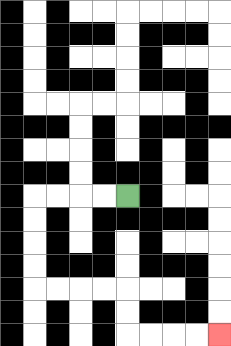{'start': '[5, 8]', 'end': '[9, 14]', 'path_directions': 'L,L,L,L,D,D,D,D,R,R,R,R,D,D,R,R,R,R', 'path_coordinates': '[[5, 8], [4, 8], [3, 8], [2, 8], [1, 8], [1, 9], [1, 10], [1, 11], [1, 12], [2, 12], [3, 12], [4, 12], [5, 12], [5, 13], [5, 14], [6, 14], [7, 14], [8, 14], [9, 14]]'}